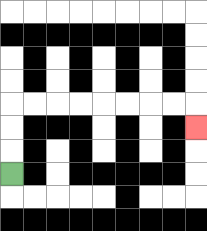{'start': '[0, 7]', 'end': '[8, 5]', 'path_directions': 'U,U,U,R,R,R,R,R,R,R,R,D', 'path_coordinates': '[[0, 7], [0, 6], [0, 5], [0, 4], [1, 4], [2, 4], [3, 4], [4, 4], [5, 4], [6, 4], [7, 4], [8, 4], [8, 5]]'}